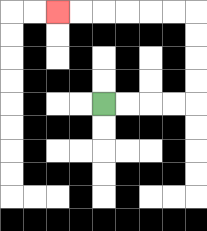{'start': '[4, 4]', 'end': '[2, 0]', 'path_directions': 'R,R,R,R,U,U,U,U,L,L,L,L,L,L', 'path_coordinates': '[[4, 4], [5, 4], [6, 4], [7, 4], [8, 4], [8, 3], [8, 2], [8, 1], [8, 0], [7, 0], [6, 0], [5, 0], [4, 0], [3, 0], [2, 0]]'}